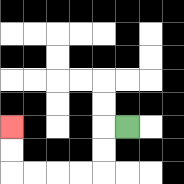{'start': '[5, 5]', 'end': '[0, 5]', 'path_directions': 'L,D,D,L,L,L,L,U,U', 'path_coordinates': '[[5, 5], [4, 5], [4, 6], [4, 7], [3, 7], [2, 7], [1, 7], [0, 7], [0, 6], [0, 5]]'}